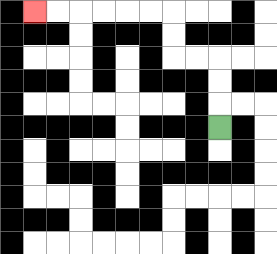{'start': '[9, 5]', 'end': '[1, 0]', 'path_directions': 'U,U,U,L,L,U,U,L,L,L,L,L,L', 'path_coordinates': '[[9, 5], [9, 4], [9, 3], [9, 2], [8, 2], [7, 2], [7, 1], [7, 0], [6, 0], [5, 0], [4, 0], [3, 0], [2, 0], [1, 0]]'}